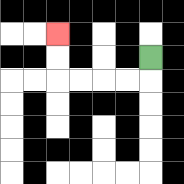{'start': '[6, 2]', 'end': '[2, 1]', 'path_directions': 'D,L,L,L,L,U,U', 'path_coordinates': '[[6, 2], [6, 3], [5, 3], [4, 3], [3, 3], [2, 3], [2, 2], [2, 1]]'}